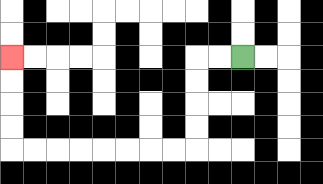{'start': '[10, 2]', 'end': '[0, 2]', 'path_directions': 'L,L,D,D,D,D,L,L,L,L,L,L,L,L,U,U,U,U', 'path_coordinates': '[[10, 2], [9, 2], [8, 2], [8, 3], [8, 4], [8, 5], [8, 6], [7, 6], [6, 6], [5, 6], [4, 6], [3, 6], [2, 6], [1, 6], [0, 6], [0, 5], [0, 4], [0, 3], [0, 2]]'}